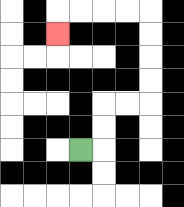{'start': '[3, 6]', 'end': '[2, 1]', 'path_directions': 'R,U,U,R,R,U,U,U,U,L,L,L,L,D', 'path_coordinates': '[[3, 6], [4, 6], [4, 5], [4, 4], [5, 4], [6, 4], [6, 3], [6, 2], [6, 1], [6, 0], [5, 0], [4, 0], [3, 0], [2, 0], [2, 1]]'}